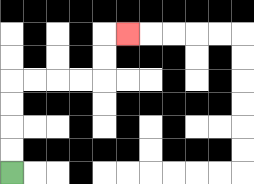{'start': '[0, 7]', 'end': '[5, 1]', 'path_directions': 'U,U,U,U,R,R,R,R,U,U,R', 'path_coordinates': '[[0, 7], [0, 6], [0, 5], [0, 4], [0, 3], [1, 3], [2, 3], [3, 3], [4, 3], [4, 2], [4, 1], [5, 1]]'}